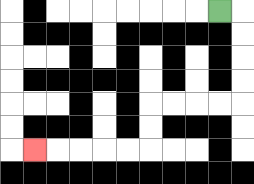{'start': '[9, 0]', 'end': '[1, 6]', 'path_directions': 'R,D,D,D,D,L,L,L,L,D,D,L,L,L,L,L', 'path_coordinates': '[[9, 0], [10, 0], [10, 1], [10, 2], [10, 3], [10, 4], [9, 4], [8, 4], [7, 4], [6, 4], [6, 5], [6, 6], [5, 6], [4, 6], [3, 6], [2, 6], [1, 6]]'}